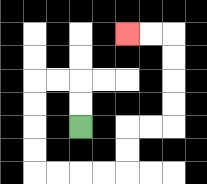{'start': '[3, 5]', 'end': '[5, 1]', 'path_directions': 'U,U,L,L,D,D,D,D,R,R,R,R,U,U,R,R,U,U,U,U,L,L', 'path_coordinates': '[[3, 5], [3, 4], [3, 3], [2, 3], [1, 3], [1, 4], [1, 5], [1, 6], [1, 7], [2, 7], [3, 7], [4, 7], [5, 7], [5, 6], [5, 5], [6, 5], [7, 5], [7, 4], [7, 3], [7, 2], [7, 1], [6, 1], [5, 1]]'}